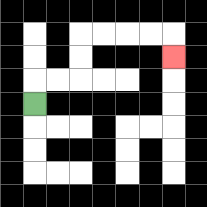{'start': '[1, 4]', 'end': '[7, 2]', 'path_directions': 'U,R,R,U,U,R,R,R,R,D', 'path_coordinates': '[[1, 4], [1, 3], [2, 3], [3, 3], [3, 2], [3, 1], [4, 1], [5, 1], [6, 1], [7, 1], [7, 2]]'}